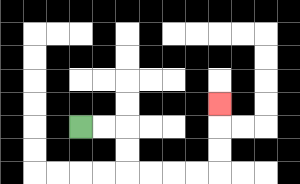{'start': '[3, 5]', 'end': '[9, 4]', 'path_directions': 'R,R,D,D,R,R,R,R,U,U,U', 'path_coordinates': '[[3, 5], [4, 5], [5, 5], [5, 6], [5, 7], [6, 7], [7, 7], [8, 7], [9, 7], [9, 6], [9, 5], [9, 4]]'}